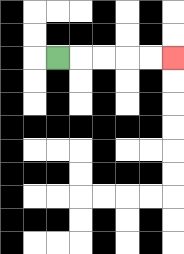{'start': '[2, 2]', 'end': '[7, 2]', 'path_directions': 'R,R,R,R,R', 'path_coordinates': '[[2, 2], [3, 2], [4, 2], [5, 2], [6, 2], [7, 2]]'}